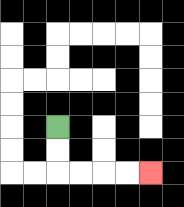{'start': '[2, 5]', 'end': '[6, 7]', 'path_directions': 'D,D,R,R,R,R', 'path_coordinates': '[[2, 5], [2, 6], [2, 7], [3, 7], [4, 7], [5, 7], [6, 7]]'}